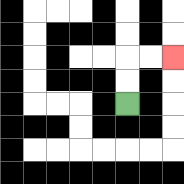{'start': '[5, 4]', 'end': '[7, 2]', 'path_directions': 'U,U,R,R', 'path_coordinates': '[[5, 4], [5, 3], [5, 2], [6, 2], [7, 2]]'}